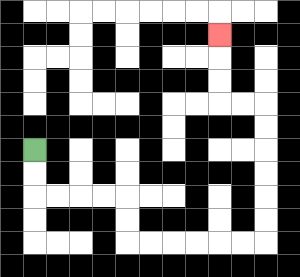{'start': '[1, 6]', 'end': '[9, 1]', 'path_directions': 'D,D,R,R,R,R,D,D,R,R,R,R,R,R,U,U,U,U,U,U,L,L,U,U,U', 'path_coordinates': '[[1, 6], [1, 7], [1, 8], [2, 8], [3, 8], [4, 8], [5, 8], [5, 9], [5, 10], [6, 10], [7, 10], [8, 10], [9, 10], [10, 10], [11, 10], [11, 9], [11, 8], [11, 7], [11, 6], [11, 5], [11, 4], [10, 4], [9, 4], [9, 3], [9, 2], [9, 1]]'}